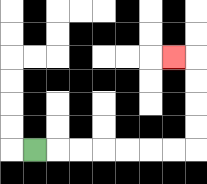{'start': '[1, 6]', 'end': '[7, 2]', 'path_directions': 'R,R,R,R,R,R,R,U,U,U,U,L', 'path_coordinates': '[[1, 6], [2, 6], [3, 6], [4, 6], [5, 6], [6, 6], [7, 6], [8, 6], [8, 5], [8, 4], [8, 3], [8, 2], [7, 2]]'}